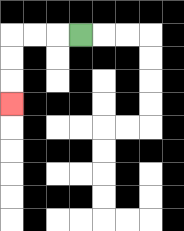{'start': '[3, 1]', 'end': '[0, 4]', 'path_directions': 'L,L,L,D,D,D', 'path_coordinates': '[[3, 1], [2, 1], [1, 1], [0, 1], [0, 2], [0, 3], [0, 4]]'}